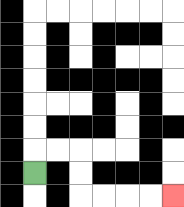{'start': '[1, 7]', 'end': '[7, 8]', 'path_directions': 'U,R,R,D,D,R,R,R,R', 'path_coordinates': '[[1, 7], [1, 6], [2, 6], [3, 6], [3, 7], [3, 8], [4, 8], [5, 8], [6, 8], [7, 8]]'}